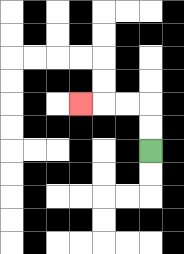{'start': '[6, 6]', 'end': '[3, 4]', 'path_directions': 'U,U,L,L,L', 'path_coordinates': '[[6, 6], [6, 5], [6, 4], [5, 4], [4, 4], [3, 4]]'}